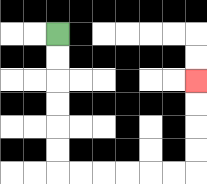{'start': '[2, 1]', 'end': '[8, 3]', 'path_directions': 'D,D,D,D,D,D,R,R,R,R,R,R,U,U,U,U', 'path_coordinates': '[[2, 1], [2, 2], [2, 3], [2, 4], [2, 5], [2, 6], [2, 7], [3, 7], [4, 7], [5, 7], [6, 7], [7, 7], [8, 7], [8, 6], [8, 5], [8, 4], [8, 3]]'}